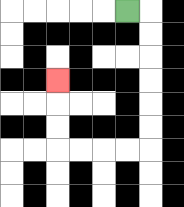{'start': '[5, 0]', 'end': '[2, 3]', 'path_directions': 'R,D,D,D,D,D,D,L,L,L,L,U,U,U', 'path_coordinates': '[[5, 0], [6, 0], [6, 1], [6, 2], [6, 3], [6, 4], [6, 5], [6, 6], [5, 6], [4, 6], [3, 6], [2, 6], [2, 5], [2, 4], [2, 3]]'}